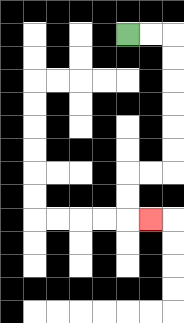{'start': '[5, 1]', 'end': '[6, 9]', 'path_directions': 'R,R,D,D,D,D,D,D,L,L,D,D,R', 'path_coordinates': '[[5, 1], [6, 1], [7, 1], [7, 2], [7, 3], [7, 4], [7, 5], [7, 6], [7, 7], [6, 7], [5, 7], [5, 8], [5, 9], [6, 9]]'}